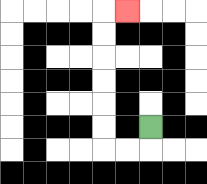{'start': '[6, 5]', 'end': '[5, 0]', 'path_directions': 'D,L,L,U,U,U,U,U,U,R', 'path_coordinates': '[[6, 5], [6, 6], [5, 6], [4, 6], [4, 5], [4, 4], [4, 3], [4, 2], [4, 1], [4, 0], [5, 0]]'}